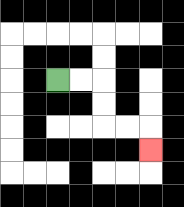{'start': '[2, 3]', 'end': '[6, 6]', 'path_directions': 'R,R,D,D,R,R,D', 'path_coordinates': '[[2, 3], [3, 3], [4, 3], [4, 4], [4, 5], [5, 5], [6, 5], [6, 6]]'}